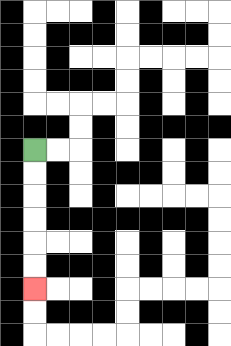{'start': '[1, 6]', 'end': '[1, 12]', 'path_directions': 'D,D,D,D,D,D', 'path_coordinates': '[[1, 6], [1, 7], [1, 8], [1, 9], [1, 10], [1, 11], [1, 12]]'}